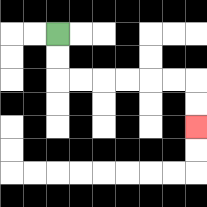{'start': '[2, 1]', 'end': '[8, 5]', 'path_directions': 'D,D,R,R,R,R,R,R,D,D', 'path_coordinates': '[[2, 1], [2, 2], [2, 3], [3, 3], [4, 3], [5, 3], [6, 3], [7, 3], [8, 3], [8, 4], [8, 5]]'}